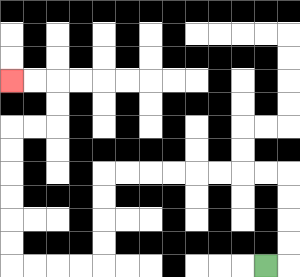{'start': '[11, 11]', 'end': '[0, 3]', 'path_directions': 'R,U,U,U,U,L,L,L,L,L,L,L,L,D,D,D,D,L,L,L,L,U,U,U,U,U,U,R,R,U,U,L,L', 'path_coordinates': '[[11, 11], [12, 11], [12, 10], [12, 9], [12, 8], [12, 7], [11, 7], [10, 7], [9, 7], [8, 7], [7, 7], [6, 7], [5, 7], [4, 7], [4, 8], [4, 9], [4, 10], [4, 11], [3, 11], [2, 11], [1, 11], [0, 11], [0, 10], [0, 9], [0, 8], [0, 7], [0, 6], [0, 5], [1, 5], [2, 5], [2, 4], [2, 3], [1, 3], [0, 3]]'}